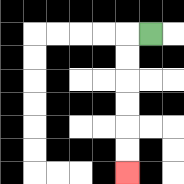{'start': '[6, 1]', 'end': '[5, 7]', 'path_directions': 'L,D,D,D,D,D,D', 'path_coordinates': '[[6, 1], [5, 1], [5, 2], [5, 3], [5, 4], [5, 5], [5, 6], [5, 7]]'}